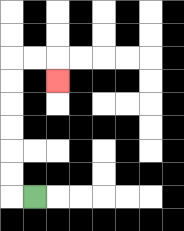{'start': '[1, 8]', 'end': '[2, 3]', 'path_directions': 'L,U,U,U,U,U,U,R,R,D', 'path_coordinates': '[[1, 8], [0, 8], [0, 7], [0, 6], [0, 5], [0, 4], [0, 3], [0, 2], [1, 2], [2, 2], [2, 3]]'}